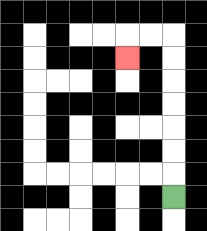{'start': '[7, 8]', 'end': '[5, 2]', 'path_directions': 'U,U,U,U,U,U,U,L,L,D', 'path_coordinates': '[[7, 8], [7, 7], [7, 6], [7, 5], [7, 4], [7, 3], [7, 2], [7, 1], [6, 1], [5, 1], [5, 2]]'}